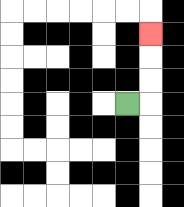{'start': '[5, 4]', 'end': '[6, 1]', 'path_directions': 'R,U,U,U', 'path_coordinates': '[[5, 4], [6, 4], [6, 3], [6, 2], [6, 1]]'}